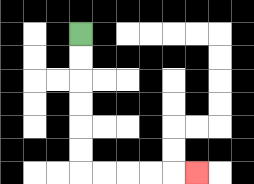{'start': '[3, 1]', 'end': '[8, 7]', 'path_directions': 'D,D,D,D,D,D,R,R,R,R,R', 'path_coordinates': '[[3, 1], [3, 2], [3, 3], [3, 4], [3, 5], [3, 6], [3, 7], [4, 7], [5, 7], [6, 7], [7, 7], [8, 7]]'}